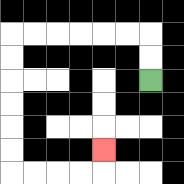{'start': '[6, 3]', 'end': '[4, 6]', 'path_directions': 'U,U,L,L,L,L,L,L,D,D,D,D,D,D,R,R,R,R,U', 'path_coordinates': '[[6, 3], [6, 2], [6, 1], [5, 1], [4, 1], [3, 1], [2, 1], [1, 1], [0, 1], [0, 2], [0, 3], [0, 4], [0, 5], [0, 6], [0, 7], [1, 7], [2, 7], [3, 7], [4, 7], [4, 6]]'}